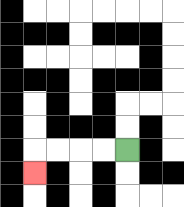{'start': '[5, 6]', 'end': '[1, 7]', 'path_directions': 'L,L,L,L,D', 'path_coordinates': '[[5, 6], [4, 6], [3, 6], [2, 6], [1, 6], [1, 7]]'}